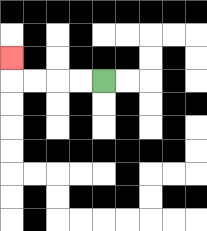{'start': '[4, 3]', 'end': '[0, 2]', 'path_directions': 'L,L,L,L,U', 'path_coordinates': '[[4, 3], [3, 3], [2, 3], [1, 3], [0, 3], [0, 2]]'}